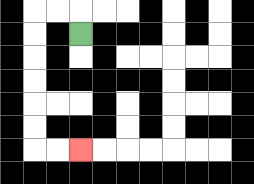{'start': '[3, 1]', 'end': '[3, 6]', 'path_directions': 'U,L,L,D,D,D,D,D,D,R,R', 'path_coordinates': '[[3, 1], [3, 0], [2, 0], [1, 0], [1, 1], [1, 2], [1, 3], [1, 4], [1, 5], [1, 6], [2, 6], [3, 6]]'}